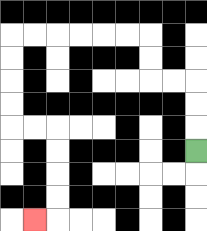{'start': '[8, 6]', 'end': '[1, 9]', 'path_directions': 'U,U,U,L,L,U,U,L,L,L,L,L,L,D,D,D,D,R,R,D,D,D,D,L', 'path_coordinates': '[[8, 6], [8, 5], [8, 4], [8, 3], [7, 3], [6, 3], [6, 2], [6, 1], [5, 1], [4, 1], [3, 1], [2, 1], [1, 1], [0, 1], [0, 2], [0, 3], [0, 4], [0, 5], [1, 5], [2, 5], [2, 6], [2, 7], [2, 8], [2, 9], [1, 9]]'}